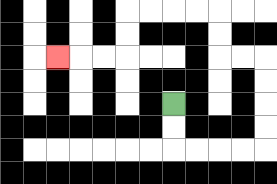{'start': '[7, 4]', 'end': '[2, 2]', 'path_directions': 'D,D,R,R,R,R,U,U,U,U,L,L,U,U,L,L,L,L,D,D,L,L,L', 'path_coordinates': '[[7, 4], [7, 5], [7, 6], [8, 6], [9, 6], [10, 6], [11, 6], [11, 5], [11, 4], [11, 3], [11, 2], [10, 2], [9, 2], [9, 1], [9, 0], [8, 0], [7, 0], [6, 0], [5, 0], [5, 1], [5, 2], [4, 2], [3, 2], [2, 2]]'}